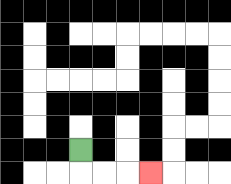{'start': '[3, 6]', 'end': '[6, 7]', 'path_directions': 'D,R,R,R', 'path_coordinates': '[[3, 6], [3, 7], [4, 7], [5, 7], [6, 7]]'}